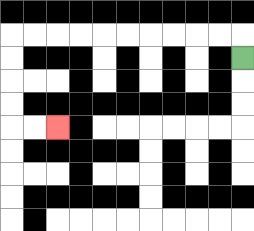{'start': '[10, 2]', 'end': '[2, 5]', 'path_directions': 'U,L,L,L,L,L,L,L,L,L,L,D,D,D,D,R,R', 'path_coordinates': '[[10, 2], [10, 1], [9, 1], [8, 1], [7, 1], [6, 1], [5, 1], [4, 1], [3, 1], [2, 1], [1, 1], [0, 1], [0, 2], [0, 3], [0, 4], [0, 5], [1, 5], [2, 5]]'}